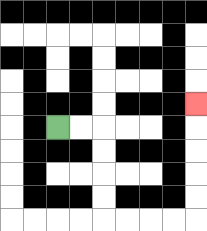{'start': '[2, 5]', 'end': '[8, 4]', 'path_directions': 'R,R,D,D,D,D,R,R,R,R,U,U,U,U,U', 'path_coordinates': '[[2, 5], [3, 5], [4, 5], [4, 6], [4, 7], [4, 8], [4, 9], [5, 9], [6, 9], [7, 9], [8, 9], [8, 8], [8, 7], [8, 6], [8, 5], [8, 4]]'}